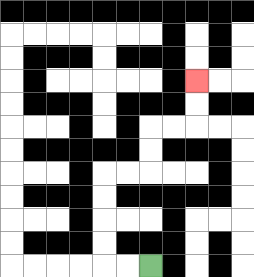{'start': '[6, 11]', 'end': '[8, 3]', 'path_directions': 'L,L,U,U,U,U,R,R,U,U,R,R,U,U', 'path_coordinates': '[[6, 11], [5, 11], [4, 11], [4, 10], [4, 9], [4, 8], [4, 7], [5, 7], [6, 7], [6, 6], [6, 5], [7, 5], [8, 5], [8, 4], [8, 3]]'}